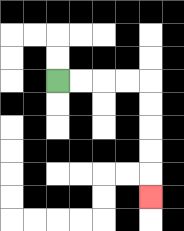{'start': '[2, 3]', 'end': '[6, 8]', 'path_directions': 'R,R,R,R,D,D,D,D,D', 'path_coordinates': '[[2, 3], [3, 3], [4, 3], [5, 3], [6, 3], [6, 4], [6, 5], [6, 6], [6, 7], [6, 8]]'}